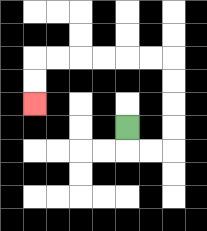{'start': '[5, 5]', 'end': '[1, 4]', 'path_directions': 'D,R,R,U,U,U,U,L,L,L,L,L,L,D,D', 'path_coordinates': '[[5, 5], [5, 6], [6, 6], [7, 6], [7, 5], [7, 4], [7, 3], [7, 2], [6, 2], [5, 2], [4, 2], [3, 2], [2, 2], [1, 2], [1, 3], [1, 4]]'}